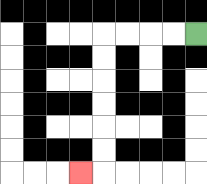{'start': '[8, 1]', 'end': '[3, 7]', 'path_directions': 'L,L,L,L,D,D,D,D,D,D,L', 'path_coordinates': '[[8, 1], [7, 1], [6, 1], [5, 1], [4, 1], [4, 2], [4, 3], [4, 4], [4, 5], [4, 6], [4, 7], [3, 7]]'}